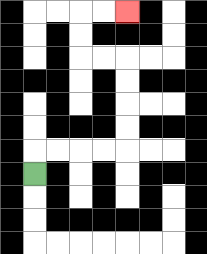{'start': '[1, 7]', 'end': '[5, 0]', 'path_directions': 'U,R,R,R,R,U,U,U,U,L,L,U,U,R,R', 'path_coordinates': '[[1, 7], [1, 6], [2, 6], [3, 6], [4, 6], [5, 6], [5, 5], [5, 4], [5, 3], [5, 2], [4, 2], [3, 2], [3, 1], [3, 0], [4, 0], [5, 0]]'}